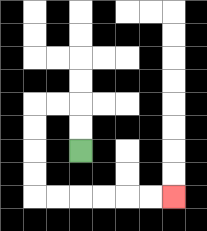{'start': '[3, 6]', 'end': '[7, 8]', 'path_directions': 'U,U,L,L,D,D,D,D,R,R,R,R,R,R', 'path_coordinates': '[[3, 6], [3, 5], [3, 4], [2, 4], [1, 4], [1, 5], [1, 6], [1, 7], [1, 8], [2, 8], [3, 8], [4, 8], [5, 8], [6, 8], [7, 8]]'}